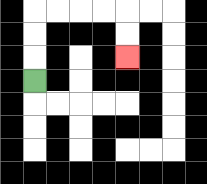{'start': '[1, 3]', 'end': '[5, 2]', 'path_directions': 'U,U,U,R,R,R,R,D,D', 'path_coordinates': '[[1, 3], [1, 2], [1, 1], [1, 0], [2, 0], [3, 0], [4, 0], [5, 0], [5, 1], [5, 2]]'}